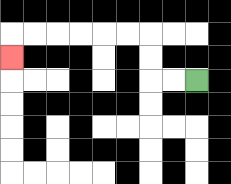{'start': '[8, 3]', 'end': '[0, 2]', 'path_directions': 'L,L,U,U,L,L,L,L,L,L,D', 'path_coordinates': '[[8, 3], [7, 3], [6, 3], [6, 2], [6, 1], [5, 1], [4, 1], [3, 1], [2, 1], [1, 1], [0, 1], [0, 2]]'}